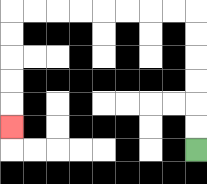{'start': '[8, 6]', 'end': '[0, 5]', 'path_directions': 'U,U,U,U,U,U,L,L,L,L,L,L,L,L,D,D,D,D,D', 'path_coordinates': '[[8, 6], [8, 5], [8, 4], [8, 3], [8, 2], [8, 1], [8, 0], [7, 0], [6, 0], [5, 0], [4, 0], [3, 0], [2, 0], [1, 0], [0, 0], [0, 1], [0, 2], [0, 3], [0, 4], [0, 5]]'}